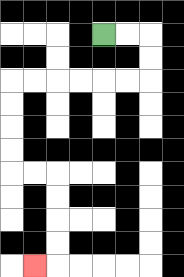{'start': '[4, 1]', 'end': '[1, 11]', 'path_directions': 'R,R,D,D,L,L,L,L,L,L,D,D,D,D,R,R,D,D,D,D,L', 'path_coordinates': '[[4, 1], [5, 1], [6, 1], [6, 2], [6, 3], [5, 3], [4, 3], [3, 3], [2, 3], [1, 3], [0, 3], [0, 4], [0, 5], [0, 6], [0, 7], [1, 7], [2, 7], [2, 8], [2, 9], [2, 10], [2, 11], [1, 11]]'}